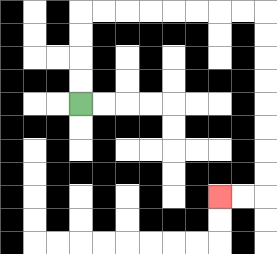{'start': '[3, 4]', 'end': '[9, 8]', 'path_directions': 'U,U,U,U,R,R,R,R,R,R,R,R,D,D,D,D,D,D,D,D,L,L', 'path_coordinates': '[[3, 4], [3, 3], [3, 2], [3, 1], [3, 0], [4, 0], [5, 0], [6, 0], [7, 0], [8, 0], [9, 0], [10, 0], [11, 0], [11, 1], [11, 2], [11, 3], [11, 4], [11, 5], [11, 6], [11, 7], [11, 8], [10, 8], [9, 8]]'}